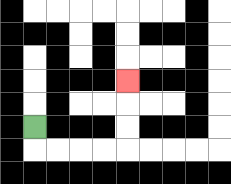{'start': '[1, 5]', 'end': '[5, 3]', 'path_directions': 'D,R,R,R,R,U,U,U', 'path_coordinates': '[[1, 5], [1, 6], [2, 6], [3, 6], [4, 6], [5, 6], [5, 5], [5, 4], [5, 3]]'}